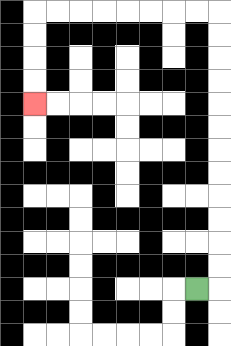{'start': '[8, 12]', 'end': '[1, 4]', 'path_directions': 'R,U,U,U,U,U,U,U,U,U,U,U,U,L,L,L,L,L,L,L,L,D,D,D,D', 'path_coordinates': '[[8, 12], [9, 12], [9, 11], [9, 10], [9, 9], [9, 8], [9, 7], [9, 6], [9, 5], [9, 4], [9, 3], [9, 2], [9, 1], [9, 0], [8, 0], [7, 0], [6, 0], [5, 0], [4, 0], [3, 0], [2, 0], [1, 0], [1, 1], [1, 2], [1, 3], [1, 4]]'}